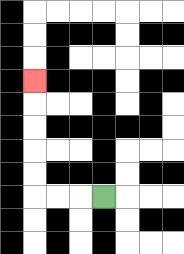{'start': '[4, 8]', 'end': '[1, 3]', 'path_directions': 'L,L,L,U,U,U,U,U', 'path_coordinates': '[[4, 8], [3, 8], [2, 8], [1, 8], [1, 7], [1, 6], [1, 5], [1, 4], [1, 3]]'}